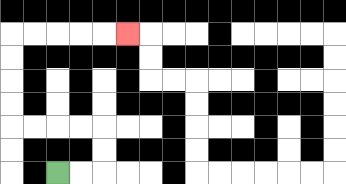{'start': '[2, 7]', 'end': '[5, 1]', 'path_directions': 'R,R,U,U,L,L,L,L,U,U,U,U,R,R,R,R,R', 'path_coordinates': '[[2, 7], [3, 7], [4, 7], [4, 6], [4, 5], [3, 5], [2, 5], [1, 5], [0, 5], [0, 4], [0, 3], [0, 2], [0, 1], [1, 1], [2, 1], [3, 1], [4, 1], [5, 1]]'}